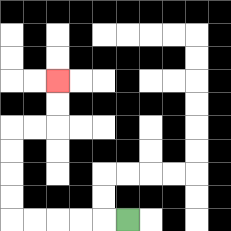{'start': '[5, 9]', 'end': '[2, 3]', 'path_directions': 'L,L,L,L,L,U,U,U,U,R,R,U,U', 'path_coordinates': '[[5, 9], [4, 9], [3, 9], [2, 9], [1, 9], [0, 9], [0, 8], [0, 7], [0, 6], [0, 5], [1, 5], [2, 5], [2, 4], [2, 3]]'}